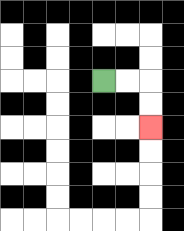{'start': '[4, 3]', 'end': '[6, 5]', 'path_directions': 'R,R,D,D', 'path_coordinates': '[[4, 3], [5, 3], [6, 3], [6, 4], [6, 5]]'}